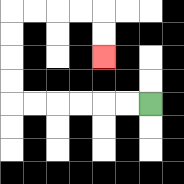{'start': '[6, 4]', 'end': '[4, 2]', 'path_directions': 'L,L,L,L,L,L,U,U,U,U,R,R,R,R,D,D', 'path_coordinates': '[[6, 4], [5, 4], [4, 4], [3, 4], [2, 4], [1, 4], [0, 4], [0, 3], [0, 2], [0, 1], [0, 0], [1, 0], [2, 0], [3, 0], [4, 0], [4, 1], [4, 2]]'}